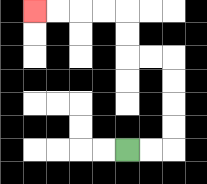{'start': '[5, 6]', 'end': '[1, 0]', 'path_directions': 'R,R,U,U,U,U,L,L,U,U,L,L,L,L', 'path_coordinates': '[[5, 6], [6, 6], [7, 6], [7, 5], [7, 4], [7, 3], [7, 2], [6, 2], [5, 2], [5, 1], [5, 0], [4, 0], [3, 0], [2, 0], [1, 0]]'}